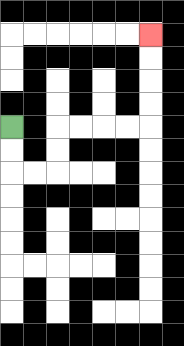{'start': '[0, 5]', 'end': '[6, 1]', 'path_directions': 'D,D,R,R,U,U,R,R,R,R,U,U,U,U', 'path_coordinates': '[[0, 5], [0, 6], [0, 7], [1, 7], [2, 7], [2, 6], [2, 5], [3, 5], [4, 5], [5, 5], [6, 5], [6, 4], [6, 3], [6, 2], [6, 1]]'}